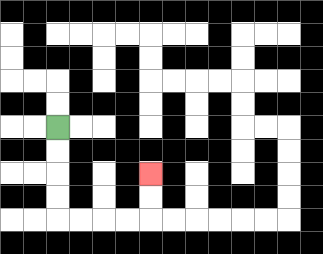{'start': '[2, 5]', 'end': '[6, 7]', 'path_directions': 'D,D,D,D,R,R,R,R,U,U', 'path_coordinates': '[[2, 5], [2, 6], [2, 7], [2, 8], [2, 9], [3, 9], [4, 9], [5, 9], [6, 9], [6, 8], [6, 7]]'}